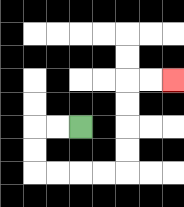{'start': '[3, 5]', 'end': '[7, 3]', 'path_directions': 'L,L,D,D,R,R,R,R,U,U,U,U,R,R', 'path_coordinates': '[[3, 5], [2, 5], [1, 5], [1, 6], [1, 7], [2, 7], [3, 7], [4, 7], [5, 7], [5, 6], [5, 5], [5, 4], [5, 3], [6, 3], [7, 3]]'}